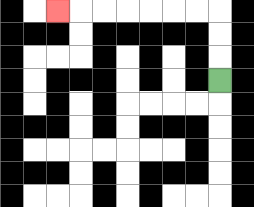{'start': '[9, 3]', 'end': '[2, 0]', 'path_directions': 'U,U,U,L,L,L,L,L,L,L', 'path_coordinates': '[[9, 3], [9, 2], [9, 1], [9, 0], [8, 0], [7, 0], [6, 0], [5, 0], [4, 0], [3, 0], [2, 0]]'}